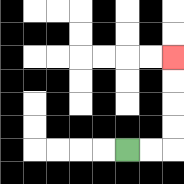{'start': '[5, 6]', 'end': '[7, 2]', 'path_directions': 'R,R,U,U,U,U', 'path_coordinates': '[[5, 6], [6, 6], [7, 6], [7, 5], [7, 4], [7, 3], [7, 2]]'}